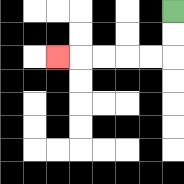{'start': '[7, 0]', 'end': '[2, 2]', 'path_directions': 'D,D,L,L,L,L,L', 'path_coordinates': '[[7, 0], [7, 1], [7, 2], [6, 2], [5, 2], [4, 2], [3, 2], [2, 2]]'}